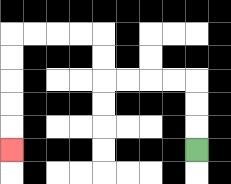{'start': '[8, 6]', 'end': '[0, 6]', 'path_directions': 'U,U,U,L,L,L,L,U,U,L,L,L,L,D,D,D,D,D', 'path_coordinates': '[[8, 6], [8, 5], [8, 4], [8, 3], [7, 3], [6, 3], [5, 3], [4, 3], [4, 2], [4, 1], [3, 1], [2, 1], [1, 1], [0, 1], [0, 2], [0, 3], [0, 4], [0, 5], [0, 6]]'}